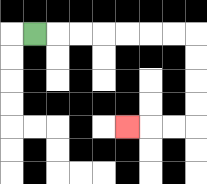{'start': '[1, 1]', 'end': '[5, 5]', 'path_directions': 'R,R,R,R,R,R,R,D,D,D,D,L,L,L', 'path_coordinates': '[[1, 1], [2, 1], [3, 1], [4, 1], [5, 1], [6, 1], [7, 1], [8, 1], [8, 2], [8, 3], [8, 4], [8, 5], [7, 5], [6, 5], [5, 5]]'}